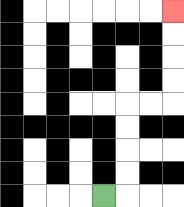{'start': '[4, 8]', 'end': '[7, 0]', 'path_directions': 'R,U,U,U,U,R,R,U,U,U,U', 'path_coordinates': '[[4, 8], [5, 8], [5, 7], [5, 6], [5, 5], [5, 4], [6, 4], [7, 4], [7, 3], [7, 2], [7, 1], [7, 0]]'}